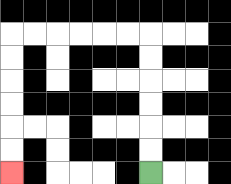{'start': '[6, 7]', 'end': '[0, 7]', 'path_directions': 'U,U,U,U,U,U,L,L,L,L,L,L,D,D,D,D,D,D', 'path_coordinates': '[[6, 7], [6, 6], [6, 5], [6, 4], [6, 3], [6, 2], [6, 1], [5, 1], [4, 1], [3, 1], [2, 1], [1, 1], [0, 1], [0, 2], [0, 3], [0, 4], [0, 5], [0, 6], [0, 7]]'}